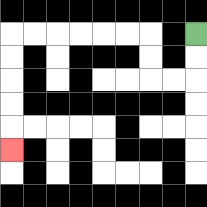{'start': '[8, 1]', 'end': '[0, 6]', 'path_directions': 'D,D,L,L,U,U,L,L,L,L,L,L,D,D,D,D,D', 'path_coordinates': '[[8, 1], [8, 2], [8, 3], [7, 3], [6, 3], [6, 2], [6, 1], [5, 1], [4, 1], [3, 1], [2, 1], [1, 1], [0, 1], [0, 2], [0, 3], [0, 4], [0, 5], [0, 6]]'}